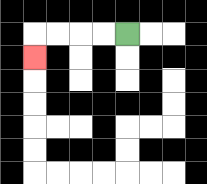{'start': '[5, 1]', 'end': '[1, 2]', 'path_directions': 'L,L,L,L,D', 'path_coordinates': '[[5, 1], [4, 1], [3, 1], [2, 1], [1, 1], [1, 2]]'}